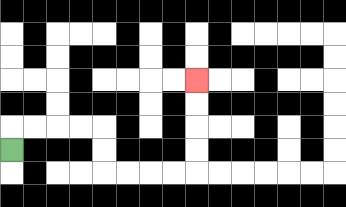{'start': '[0, 6]', 'end': '[8, 3]', 'path_directions': 'U,R,R,R,R,D,D,R,R,R,R,U,U,U,U', 'path_coordinates': '[[0, 6], [0, 5], [1, 5], [2, 5], [3, 5], [4, 5], [4, 6], [4, 7], [5, 7], [6, 7], [7, 7], [8, 7], [8, 6], [8, 5], [8, 4], [8, 3]]'}